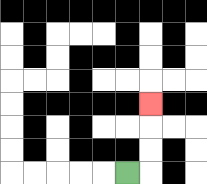{'start': '[5, 7]', 'end': '[6, 4]', 'path_directions': 'R,U,U,U', 'path_coordinates': '[[5, 7], [6, 7], [6, 6], [6, 5], [6, 4]]'}